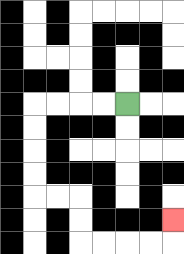{'start': '[5, 4]', 'end': '[7, 9]', 'path_directions': 'L,L,L,L,D,D,D,D,R,R,D,D,R,R,R,R,U', 'path_coordinates': '[[5, 4], [4, 4], [3, 4], [2, 4], [1, 4], [1, 5], [1, 6], [1, 7], [1, 8], [2, 8], [3, 8], [3, 9], [3, 10], [4, 10], [5, 10], [6, 10], [7, 10], [7, 9]]'}